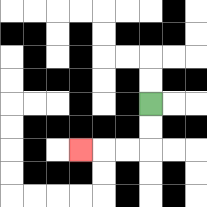{'start': '[6, 4]', 'end': '[3, 6]', 'path_directions': 'D,D,L,L,L', 'path_coordinates': '[[6, 4], [6, 5], [6, 6], [5, 6], [4, 6], [3, 6]]'}